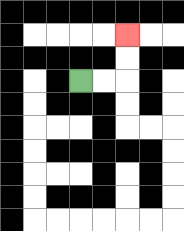{'start': '[3, 3]', 'end': '[5, 1]', 'path_directions': 'R,R,U,U', 'path_coordinates': '[[3, 3], [4, 3], [5, 3], [5, 2], [5, 1]]'}